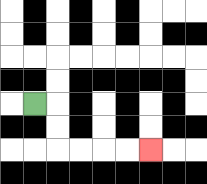{'start': '[1, 4]', 'end': '[6, 6]', 'path_directions': 'R,D,D,R,R,R,R', 'path_coordinates': '[[1, 4], [2, 4], [2, 5], [2, 6], [3, 6], [4, 6], [5, 6], [6, 6]]'}